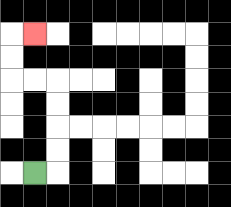{'start': '[1, 7]', 'end': '[1, 1]', 'path_directions': 'R,U,U,U,U,L,L,U,U,R', 'path_coordinates': '[[1, 7], [2, 7], [2, 6], [2, 5], [2, 4], [2, 3], [1, 3], [0, 3], [0, 2], [0, 1], [1, 1]]'}